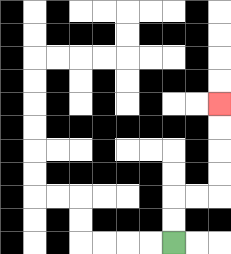{'start': '[7, 10]', 'end': '[9, 4]', 'path_directions': 'U,U,R,R,U,U,U,U', 'path_coordinates': '[[7, 10], [7, 9], [7, 8], [8, 8], [9, 8], [9, 7], [9, 6], [9, 5], [9, 4]]'}